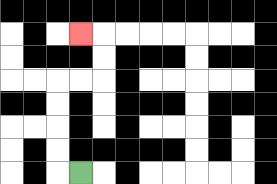{'start': '[3, 7]', 'end': '[3, 1]', 'path_directions': 'L,U,U,U,U,R,R,U,U,L', 'path_coordinates': '[[3, 7], [2, 7], [2, 6], [2, 5], [2, 4], [2, 3], [3, 3], [4, 3], [4, 2], [4, 1], [3, 1]]'}